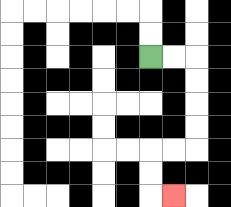{'start': '[6, 2]', 'end': '[7, 8]', 'path_directions': 'R,R,D,D,D,D,L,L,D,D,R', 'path_coordinates': '[[6, 2], [7, 2], [8, 2], [8, 3], [8, 4], [8, 5], [8, 6], [7, 6], [6, 6], [6, 7], [6, 8], [7, 8]]'}